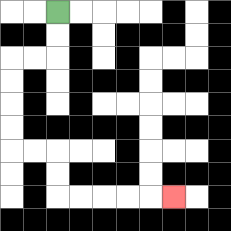{'start': '[2, 0]', 'end': '[7, 8]', 'path_directions': 'D,D,L,L,D,D,D,D,R,R,D,D,R,R,R,R,R', 'path_coordinates': '[[2, 0], [2, 1], [2, 2], [1, 2], [0, 2], [0, 3], [0, 4], [0, 5], [0, 6], [1, 6], [2, 6], [2, 7], [2, 8], [3, 8], [4, 8], [5, 8], [6, 8], [7, 8]]'}